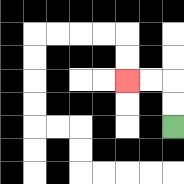{'start': '[7, 5]', 'end': '[5, 3]', 'path_directions': 'U,U,L,L', 'path_coordinates': '[[7, 5], [7, 4], [7, 3], [6, 3], [5, 3]]'}